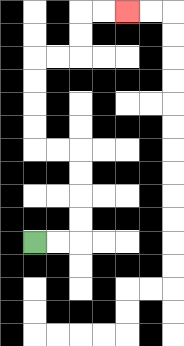{'start': '[1, 10]', 'end': '[5, 0]', 'path_directions': 'R,R,U,U,U,U,L,L,U,U,U,U,R,R,U,U,R,R', 'path_coordinates': '[[1, 10], [2, 10], [3, 10], [3, 9], [3, 8], [3, 7], [3, 6], [2, 6], [1, 6], [1, 5], [1, 4], [1, 3], [1, 2], [2, 2], [3, 2], [3, 1], [3, 0], [4, 0], [5, 0]]'}